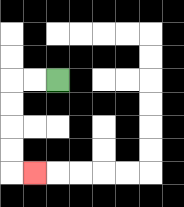{'start': '[2, 3]', 'end': '[1, 7]', 'path_directions': 'L,L,D,D,D,D,R', 'path_coordinates': '[[2, 3], [1, 3], [0, 3], [0, 4], [0, 5], [0, 6], [0, 7], [1, 7]]'}